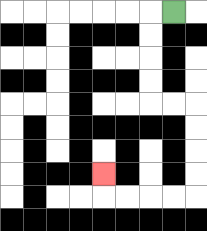{'start': '[7, 0]', 'end': '[4, 7]', 'path_directions': 'L,D,D,D,D,R,R,D,D,D,D,L,L,L,L,U', 'path_coordinates': '[[7, 0], [6, 0], [6, 1], [6, 2], [6, 3], [6, 4], [7, 4], [8, 4], [8, 5], [8, 6], [8, 7], [8, 8], [7, 8], [6, 8], [5, 8], [4, 8], [4, 7]]'}